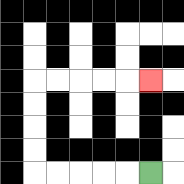{'start': '[6, 7]', 'end': '[6, 3]', 'path_directions': 'L,L,L,L,L,U,U,U,U,R,R,R,R,R', 'path_coordinates': '[[6, 7], [5, 7], [4, 7], [3, 7], [2, 7], [1, 7], [1, 6], [1, 5], [1, 4], [1, 3], [2, 3], [3, 3], [4, 3], [5, 3], [6, 3]]'}